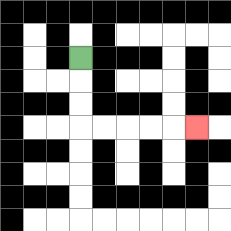{'start': '[3, 2]', 'end': '[8, 5]', 'path_directions': 'D,D,D,R,R,R,R,R', 'path_coordinates': '[[3, 2], [3, 3], [3, 4], [3, 5], [4, 5], [5, 5], [6, 5], [7, 5], [8, 5]]'}